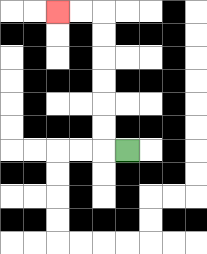{'start': '[5, 6]', 'end': '[2, 0]', 'path_directions': 'L,U,U,U,U,U,U,L,L', 'path_coordinates': '[[5, 6], [4, 6], [4, 5], [4, 4], [4, 3], [4, 2], [4, 1], [4, 0], [3, 0], [2, 0]]'}